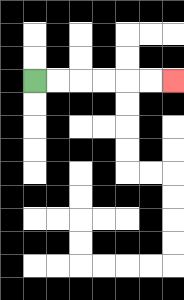{'start': '[1, 3]', 'end': '[7, 3]', 'path_directions': 'R,R,R,R,R,R', 'path_coordinates': '[[1, 3], [2, 3], [3, 3], [4, 3], [5, 3], [6, 3], [7, 3]]'}